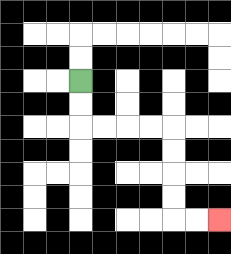{'start': '[3, 3]', 'end': '[9, 9]', 'path_directions': 'D,D,R,R,R,R,D,D,D,D,R,R', 'path_coordinates': '[[3, 3], [3, 4], [3, 5], [4, 5], [5, 5], [6, 5], [7, 5], [7, 6], [7, 7], [7, 8], [7, 9], [8, 9], [9, 9]]'}